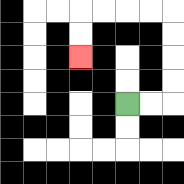{'start': '[5, 4]', 'end': '[3, 2]', 'path_directions': 'R,R,U,U,U,U,L,L,L,L,D,D', 'path_coordinates': '[[5, 4], [6, 4], [7, 4], [7, 3], [7, 2], [7, 1], [7, 0], [6, 0], [5, 0], [4, 0], [3, 0], [3, 1], [3, 2]]'}